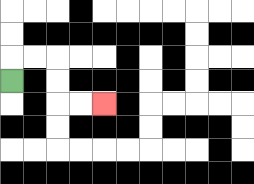{'start': '[0, 3]', 'end': '[4, 4]', 'path_directions': 'U,R,R,D,D,R,R', 'path_coordinates': '[[0, 3], [0, 2], [1, 2], [2, 2], [2, 3], [2, 4], [3, 4], [4, 4]]'}